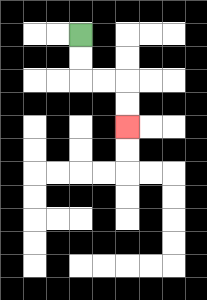{'start': '[3, 1]', 'end': '[5, 5]', 'path_directions': 'D,D,R,R,D,D', 'path_coordinates': '[[3, 1], [3, 2], [3, 3], [4, 3], [5, 3], [5, 4], [5, 5]]'}